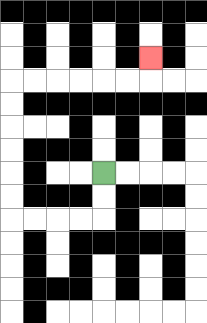{'start': '[4, 7]', 'end': '[6, 2]', 'path_directions': 'D,D,L,L,L,L,U,U,U,U,U,U,R,R,R,R,R,R,U', 'path_coordinates': '[[4, 7], [4, 8], [4, 9], [3, 9], [2, 9], [1, 9], [0, 9], [0, 8], [0, 7], [0, 6], [0, 5], [0, 4], [0, 3], [1, 3], [2, 3], [3, 3], [4, 3], [5, 3], [6, 3], [6, 2]]'}